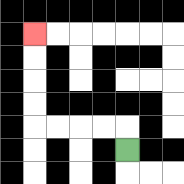{'start': '[5, 6]', 'end': '[1, 1]', 'path_directions': 'U,L,L,L,L,U,U,U,U', 'path_coordinates': '[[5, 6], [5, 5], [4, 5], [3, 5], [2, 5], [1, 5], [1, 4], [1, 3], [1, 2], [1, 1]]'}